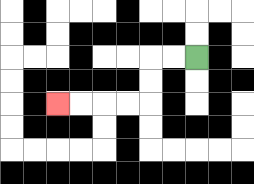{'start': '[8, 2]', 'end': '[2, 4]', 'path_directions': 'L,L,D,D,L,L,L,L', 'path_coordinates': '[[8, 2], [7, 2], [6, 2], [6, 3], [6, 4], [5, 4], [4, 4], [3, 4], [2, 4]]'}